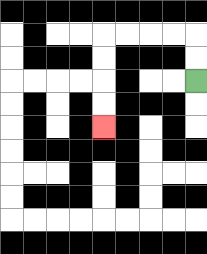{'start': '[8, 3]', 'end': '[4, 5]', 'path_directions': 'U,U,L,L,L,L,D,D,D,D', 'path_coordinates': '[[8, 3], [8, 2], [8, 1], [7, 1], [6, 1], [5, 1], [4, 1], [4, 2], [4, 3], [4, 4], [4, 5]]'}